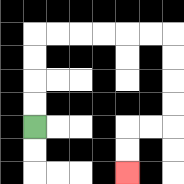{'start': '[1, 5]', 'end': '[5, 7]', 'path_directions': 'U,U,U,U,R,R,R,R,R,R,D,D,D,D,L,L,D,D', 'path_coordinates': '[[1, 5], [1, 4], [1, 3], [1, 2], [1, 1], [2, 1], [3, 1], [4, 1], [5, 1], [6, 1], [7, 1], [7, 2], [7, 3], [7, 4], [7, 5], [6, 5], [5, 5], [5, 6], [5, 7]]'}